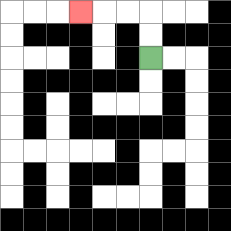{'start': '[6, 2]', 'end': '[3, 0]', 'path_directions': 'U,U,L,L,L', 'path_coordinates': '[[6, 2], [6, 1], [6, 0], [5, 0], [4, 0], [3, 0]]'}